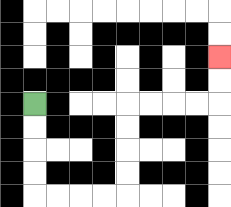{'start': '[1, 4]', 'end': '[9, 2]', 'path_directions': 'D,D,D,D,R,R,R,R,U,U,U,U,R,R,R,R,U,U', 'path_coordinates': '[[1, 4], [1, 5], [1, 6], [1, 7], [1, 8], [2, 8], [3, 8], [4, 8], [5, 8], [5, 7], [5, 6], [5, 5], [5, 4], [6, 4], [7, 4], [8, 4], [9, 4], [9, 3], [9, 2]]'}